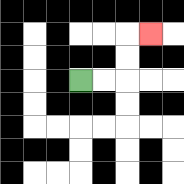{'start': '[3, 3]', 'end': '[6, 1]', 'path_directions': 'R,R,U,U,R', 'path_coordinates': '[[3, 3], [4, 3], [5, 3], [5, 2], [5, 1], [6, 1]]'}